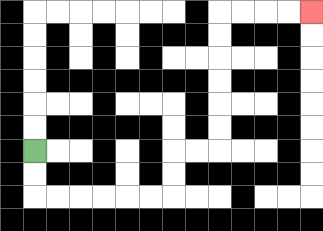{'start': '[1, 6]', 'end': '[13, 0]', 'path_directions': 'D,D,R,R,R,R,R,R,U,U,R,R,U,U,U,U,U,U,R,R,R,R', 'path_coordinates': '[[1, 6], [1, 7], [1, 8], [2, 8], [3, 8], [4, 8], [5, 8], [6, 8], [7, 8], [7, 7], [7, 6], [8, 6], [9, 6], [9, 5], [9, 4], [9, 3], [9, 2], [9, 1], [9, 0], [10, 0], [11, 0], [12, 0], [13, 0]]'}